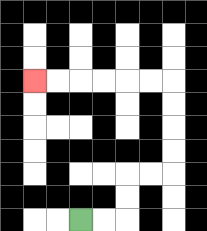{'start': '[3, 9]', 'end': '[1, 3]', 'path_directions': 'R,R,U,U,R,R,U,U,U,U,L,L,L,L,L,L', 'path_coordinates': '[[3, 9], [4, 9], [5, 9], [5, 8], [5, 7], [6, 7], [7, 7], [7, 6], [7, 5], [7, 4], [7, 3], [6, 3], [5, 3], [4, 3], [3, 3], [2, 3], [1, 3]]'}